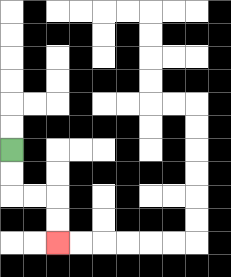{'start': '[0, 6]', 'end': '[2, 10]', 'path_directions': 'D,D,R,R,D,D', 'path_coordinates': '[[0, 6], [0, 7], [0, 8], [1, 8], [2, 8], [2, 9], [2, 10]]'}